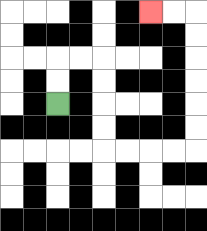{'start': '[2, 4]', 'end': '[6, 0]', 'path_directions': 'U,U,R,R,D,D,D,D,R,R,R,R,U,U,U,U,U,U,L,L', 'path_coordinates': '[[2, 4], [2, 3], [2, 2], [3, 2], [4, 2], [4, 3], [4, 4], [4, 5], [4, 6], [5, 6], [6, 6], [7, 6], [8, 6], [8, 5], [8, 4], [8, 3], [8, 2], [8, 1], [8, 0], [7, 0], [6, 0]]'}